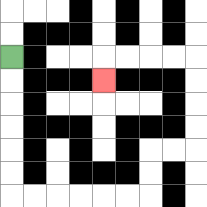{'start': '[0, 2]', 'end': '[4, 3]', 'path_directions': 'D,D,D,D,D,D,R,R,R,R,R,R,U,U,R,R,U,U,U,U,L,L,L,L,D', 'path_coordinates': '[[0, 2], [0, 3], [0, 4], [0, 5], [0, 6], [0, 7], [0, 8], [1, 8], [2, 8], [3, 8], [4, 8], [5, 8], [6, 8], [6, 7], [6, 6], [7, 6], [8, 6], [8, 5], [8, 4], [8, 3], [8, 2], [7, 2], [6, 2], [5, 2], [4, 2], [4, 3]]'}